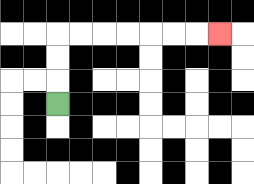{'start': '[2, 4]', 'end': '[9, 1]', 'path_directions': 'U,U,U,R,R,R,R,R,R,R', 'path_coordinates': '[[2, 4], [2, 3], [2, 2], [2, 1], [3, 1], [4, 1], [5, 1], [6, 1], [7, 1], [8, 1], [9, 1]]'}